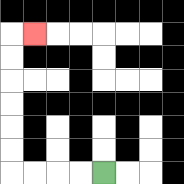{'start': '[4, 7]', 'end': '[1, 1]', 'path_directions': 'L,L,L,L,U,U,U,U,U,U,R', 'path_coordinates': '[[4, 7], [3, 7], [2, 7], [1, 7], [0, 7], [0, 6], [0, 5], [0, 4], [0, 3], [0, 2], [0, 1], [1, 1]]'}